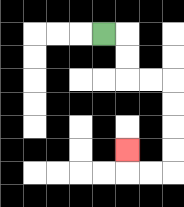{'start': '[4, 1]', 'end': '[5, 6]', 'path_directions': 'R,D,D,R,R,D,D,D,D,L,L,U', 'path_coordinates': '[[4, 1], [5, 1], [5, 2], [5, 3], [6, 3], [7, 3], [7, 4], [7, 5], [7, 6], [7, 7], [6, 7], [5, 7], [5, 6]]'}